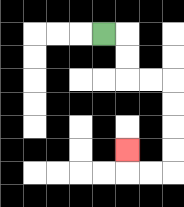{'start': '[4, 1]', 'end': '[5, 6]', 'path_directions': 'R,D,D,R,R,D,D,D,D,L,L,U', 'path_coordinates': '[[4, 1], [5, 1], [5, 2], [5, 3], [6, 3], [7, 3], [7, 4], [7, 5], [7, 6], [7, 7], [6, 7], [5, 7], [5, 6]]'}